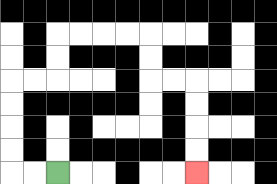{'start': '[2, 7]', 'end': '[8, 7]', 'path_directions': 'L,L,U,U,U,U,R,R,U,U,R,R,R,R,D,D,R,R,D,D,D,D', 'path_coordinates': '[[2, 7], [1, 7], [0, 7], [0, 6], [0, 5], [0, 4], [0, 3], [1, 3], [2, 3], [2, 2], [2, 1], [3, 1], [4, 1], [5, 1], [6, 1], [6, 2], [6, 3], [7, 3], [8, 3], [8, 4], [8, 5], [8, 6], [8, 7]]'}